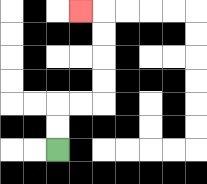{'start': '[2, 6]', 'end': '[3, 0]', 'path_directions': 'U,U,R,R,U,U,U,U,L', 'path_coordinates': '[[2, 6], [2, 5], [2, 4], [3, 4], [4, 4], [4, 3], [4, 2], [4, 1], [4, 0], [3, 0]]'}